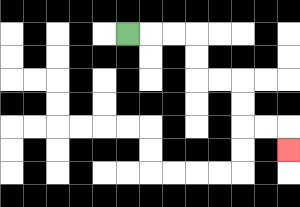{'start': '[5, 1]', 'end': '[12, 6]', 'path_directions': 'R,R,R,D,D,R,R,D,D,R,R,D', 'path_coordinates': '[[5, 1], [6, 1], [7, 1], [8, 1], [8, 2], [8, 3], [9, 3], [10, 3], [10, 4], [10, 5], [11, 5], [12, 5], [12, 6]]'}